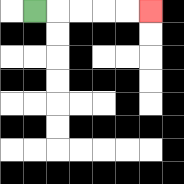{'start': '[1, 0]', 'end': '[6, 0]', 'path_directions': 'R,R,R,R,R', 'path_coordinates': '[[1, 0], [2, 0], [3, 0], [4, 0], [5, 0], [6, 0]]'}